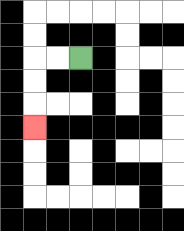{'start': '[3, 2]', 'end': '[1, 5]', 'path_directions': 'L,L,D,D,D', 'path_coordinates': '[[3, 2], [2, 2], [1, 2], [1, 3], [1, 4], [1, 5]]'}